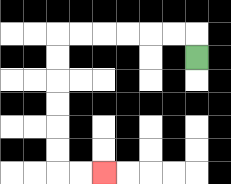{'start': '[8, 2]', 'end': '[4, 7]', 'path_directions': 'U,L,L,L,L,L,L,D,D,D,D,D,D,R,R', 'path_coordinates': '[[8, 2], [8, 1], [7, 1], [6, 1], [5, 1], [4, 1], [3, 1], [2, 1], [2, 2], [2, 3], [2, 4], [2, 5], [2, 6], [2, 7], [3, 7], [4, 7]]'}